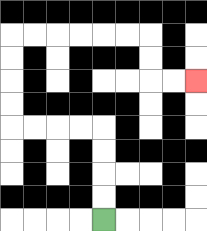{'start': '[4, 9]', 'end': '[8, 3]', 'path_directions': 'U,U,U,U,L,L,L,L,U,U,U,U,R,R,R,R,R,R,D,D,R,R', 'path_coordinates': '[[4, 9], [4, 8], [4, 7], [4, 6], [4, 5], [3, 5], [2, 5], [1, 5], [0, 5], [0, 4], [0, 3], [0, 2], [0, 1], [1, 1], [2, 1], [3, 1], [4, 1], [5, 1], [6, 1], [6, 2], [6, 3], [7, 3], [8, 3]]'}